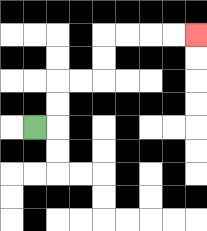{'start': '[1, 5]', 'end': '[8, 1]', 'path_directions': 'R,U,U,R,R,U,U,R,R,R,R', 'path_coordinates': '[[1, 5], [2, 5], [2, 4], [2, 3], [3, 3], [4, 3], [4, 2], [4, 1], [5, 1], [6, 1], [7, 1], [8, 1]]'}